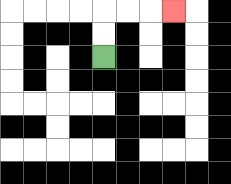{'start': '[4, 2]', 'end': '[7, 0]', 'path_directions': 'U,U,R,R,R', 'path_coordinates': '[[4, 2], [4, 1], [4, 0], [5, 0], [6, 0], [7, 0]]'}